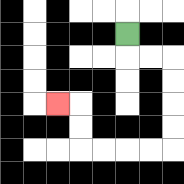{'start': '[5, 1]', 'end': '[2, 4]', 'path_directions': 'D,R,R,D,D,D,D,L,L,L,L,U,U,L', 'path_coordinates': '[[5, 1], [5, 2], [6, 2], [7, 2], [7, 3], [7, 4], [7, 5], [7, 6], [6, 6], [5, 6], [4, 6], [3, 6], [3, 5], [3, 4], [2, 4]]'}